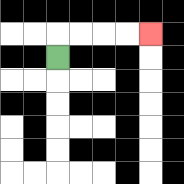{'start': '[2, 2]', 'end': '[6, 1]', 'path_directions': 'U,R,R,R,R', 'path_coordinates': '[[2, 2], [2, 1], [3, 1], [4, 1], [5, 1], [6, 1]]'}